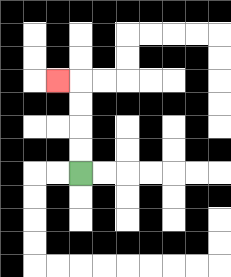{'start': '[3, 7]', 'end': '[2, 3]', 'path_directions': 'U,U,U,U,L', 'path_coordinates': '[[3, 7], [3, 6], [3, 5], [3, 4], [3, 3], [2, 3]]'}